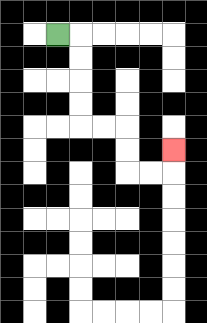{'start': '[2, 1]', 'end': '[7, 6]', 'path_directions': 'R,D,D,D,D,R,R,D,D,R,R,U', 'path_coordinates': '[[2, 1], [3, 1], [3, 2], [3, 3], [3, 4], [3, 5], [4, 5], [5, 5], [5, 6], [5, 7], [6, 7], [7, 7], [7, 6]]'}